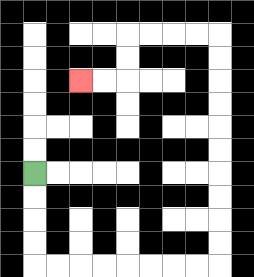{'start': '[1, 7]', 'end': '[3, 3]', 'path_directions': 'D,D,D,D,R,R,R,R,R,R,R,R,U,U,U,U,U,U,U,U,U,U,L,L,L,L,D,D,L,L', 'path_coordinates': '[[1, 7], [1, 8], [1, 9], [1, 10], [1, 11], [2, 11], [3, 11], [4, 11], [5, 11], [6, 11], [7, 11], [8, 11], [9, 11], [9, 10], [9, 9], [9, 8], [9, 7], [9, 6], [9, 5], [9, 4], [9, 3], [9, 2], [9, 1], [8, 1], [7, 1], [6, 1], [5, 1], [5, 2], [5, 3], [4, 3], [3, 3]]'}